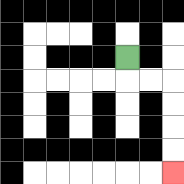{'start': '[5, 2]', 'end': '[7, 7]', 'path_directions': 'D,R,R,D,D,D,D', 'path_coordinates': '[[5, 2], [5, 3], [6, 3], [7, 3], [7, 4], [7, 5], [7, 6], [7, 7]]'}